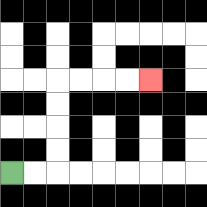{'start': '[0, 7]', 'end': '[6, 3]', 'path_directions': 'R,R,U,U,U,U,R,R,R,R', 'path_coordinates': '[[0, 7], [1, 7], [2, 7], [2, 6], [2, 5], [2, 4], [2, 3], [3, 3], [4, 3], [5, 3], [6, 3]]'}